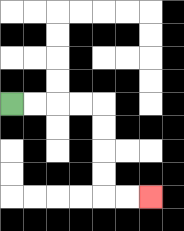{'start': '[0, 4]', 'end': '[6, 8]', 'path_directions': 'R,R,R,R,D,D,D,D,R,R', 'path_coordinates': '[[0, 4], [1, 4], [2, 4], [3, 4], [4, 4], [4, 5], [4, 6], [4, 7], [4, 8], [5, 8], [6, 8]]'}